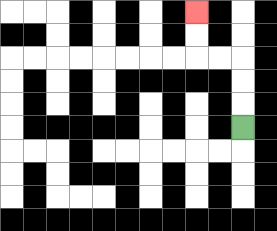{'start': '[10, 5]', 'end': '[8, 0]', 'path_directions': 'U,U,U,L,L,U,U', 'path_coordinates': '[[10, 5], [10, 4], [10, 3], [10, 2], [9, 2], [8, 2], [8, 1], [8, 0]]'}